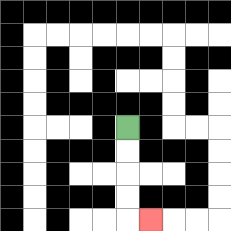{'start': '[5, 5]', 'end': '[6, 9]', 'path_directions': 'D,D,D,D,R', 'path_coordinates': '[[5, 5], [5, 6], [5, 7], [5, 8], [5, 9], [6, 9]]'}